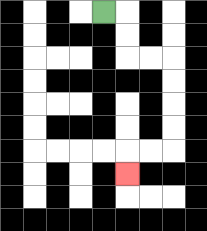{'start': '[4, 0]', 'end': '[5, 7]', 'path_directions': 'R,D,D,R,R,D,D,D,D,L,L,D', 'path_coordinates': '[[4, 0], [5, 0], [5, 1], [5, 2], [6, 2], [7, 2], [7, 3], [7, 4], [7, 5], [7, 6], [6, 6], [5, 6], [5, 7]]'}